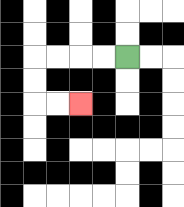{'start': '[5, 2]', 'end': '[3, 4]', 'path_directions': 'L,L,L,L,D,D,R,R', 'path_coordinates': '[[5, 2], [4, 2], [3, 2], [2, 2], [1, 2], [1, 3], [1, 4], [2, 4], [3, 4]]'}